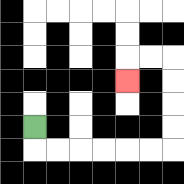{'start': '[1, 5]', 'end': '[5, 3]', 'path_directions': 'D,R,R,R,R,R,R,U,U,U,U,L,L,D', 'path_coordinates': '[[1, 5], [1, 6], [2, 6], [3, 6], [4, 6], [5, 6], [6, 6], [7, 6], [7, 5], [7, 4], [7, 3], [7, 2], [6, 2], [5, 2], [5, 3]]'}